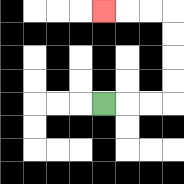{'start': '[4, 4]', 'end': '[4, 0]', 'path_directions': 'R,R,R,U,U,U,U,L,L,L', 'path_coordinates': '[[4, 4], [5, 4], [6, 4], [7, 4], [7, 3], [7, 2], [7, 1], [7, 0], [6, 0], [5, 0], [4, 0]]'}